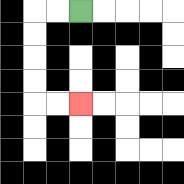{'start': '[3, 0]', 'end': '[3, 4]', 'path_directions': 'L,L,D,D,D,D,R,R', 'path_coordinates': '[[3, 0], [2, 0], [1, 0], [1, 1], [1, 2], [1, 3], [1, 4], [2, 4], [3, 4]]'}